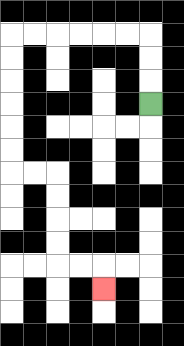{'start': '[6, 4]', 'end': '[4, 12]', 'path_directions': 'U,U,U,L,L,L,L,L,L,D,D,D,D,D,D,R,R,D,D,D,D,R,R,D', 'path_coordinates': '[[6, 4], [6, 3], [6, 2], [6, 1], [5, 1], [4, 1], [3, 1], [2, 1], [1, 1], [0, 1], [0, 2], [0, 3], [0, 4], [0, 5], [0, 6], [0, 7], [1, 7], [2, 7], [2, 8], [2, 9], [2, 10], [2, 11], [3, 11], [4, 11], [4, 12]]'}